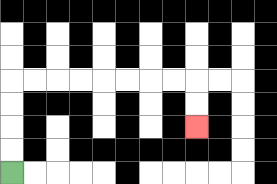{'start': '[0, 7]', 'end': '[8, 5]', 'path_directions': 'U,U,U,U,R,R,R,R,R,R,R,R,D,D', 'path_coordinates': '[[0, 7], [0, 6], [0, 5], [0, 4], [0, 3], [1, 3], [2, 3], [3, 3], [4, 3], [5, 3], [6, 3], [7, 3], [8, 3], [8, 4], [8, 5]]'}